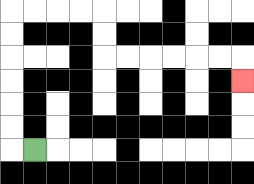{'start': '[1, 6]', 'end': '[10, 3]', 'path_directions': 'L,U,U,U,U,U,U,R,R,R,R,D,D,R,R,R,R,R,R,D', 'path_coordinates': '[[1, 6], [0, 6], [0, 5], [0, 4], [0, 3], [0, 2], [0, 1], [0, 0], [1, 0], [2, 0], [3, 0], [4, 0], [4, 1], [4, 2], [5, 2], [6, 2], [7, 2], [8, 2], [9, 2], [10, 2], [10, 3]]'}